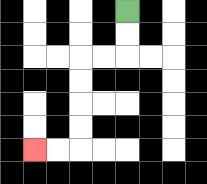{'start': '[5, 0]', 'end': '[1, 6]', 'path_directions': 'D,D,L,L,D,D,D,D,L,L', 'path_coordinates': '[[5, 0], [5, 1], [5, 2], [4, 2], [3, 2], [3, 3], [3, 4], [3, 5], [3, 6], [2, 6], [1, 6]]'}